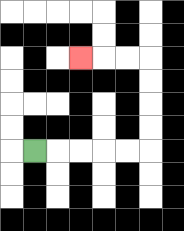{'start': '[1, 6]', 'end': '[3, 2]', 'path_directions': 'R,R,R,R,R,U,U,U,U,L,L,L', 'path_coordinates': '[[1, 6], [2, 6], [3, 6], [4, 6], [5, 6], [6, 6], [6, 5], [6, 4], [6, 3], [6, 2], [5, 2], [4, 2], [3, 2]]'}